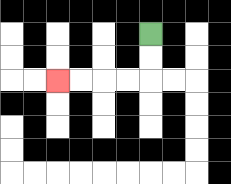{'start': '[6, 1]', 'end': '[2, 3]', 'path_directions': 'D,D,L,L,L,L', 'path_coordinates': '[[6, 1], [6, 2], [6, 3], [5, 3], [4, 3], [3, 3], [2, 3]]'}